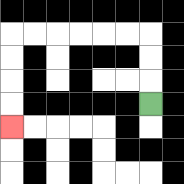{'start': '[6, 4]', 'end': '[0, 5]', 'path_directions': 'U,U,U,L,L,L,L,L,L,D,D,D,D', 'path_coordinates': '[[6, 4], [6, 3], [6, 2], [6, 1], [5, 1], [4, 1], [3, 1], [2, 1], [1, 1], [0, 1], [0, 2], [0, 3], [0, 4], [0, 5]]'}